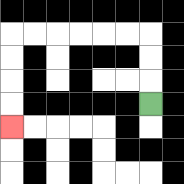{'start': '[6, 4]', 'end': '[0, 5]', 'path_directions': 'U,U,U,L,L,L,L,L,L,D,D,D,D', 'path_coordinates': '[[6, 4], [6, 3], [6, 2], [6, 1], [5, 1], [4, 1], [3, 1], [2, 1], [1, 1], [0, 1], [0, 2], [0, 3], [0, 4], [0, 5]]'}